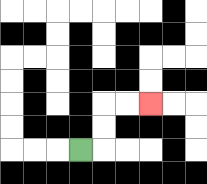{'start': '[3, 6]', 'end': '[6, 4]', 'path_directions': 'R,U,U,R,R', 'path_coordinates': '[[3, 6], [4, 6], [4, 5], [4, 4], [5, 4], [6, 4]]'}